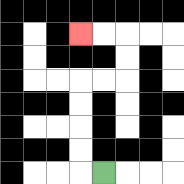{'start': '[4, 7]', 'end': '[3, 1]', 'path_directions': 'L,U,U,U,U,R,R,U,U,L,L', 'path_coordinates': '[[4, 7], [3, 7], [3, 6], [3, 5], [3, 4], [3, 3], [4, 3], [5, 3], [5, 2], [5, 1], [4, 1], [3, 1]]'}